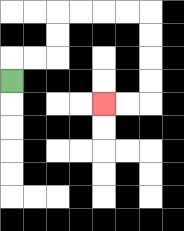{'start': '[0, 3]', 'end': '[4, 4]', 'path_directions': 'U,R,R,U,U,R,R,R,R,D,D,D,D,L,L', 'path_coordinates': '[[0, 3], [0, 2], [1, 2], [2, 2], [2, 1], [2, 0], [3, 0], [4, 0], [5, 0], [6, 0], [6, 1], [6, 2], [6, 3], [6, 4], [5, 4], [4, 4]]'}